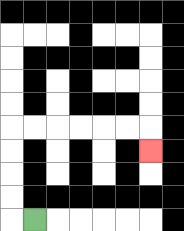{'start': '[1, 9]', 'end': '[6, 6]', 'path_directions': 'L,U,U,U,U,R,R,R,R,R,R,D', 'path_coordinates': '[[1, 9], [0, 9], [0, 8], [0, 7], [0, 6], [0, 5], [1, 5], [2, 5], [3, 5], [4, 5], [5, 5], [6, 5], [6, 6]]'}